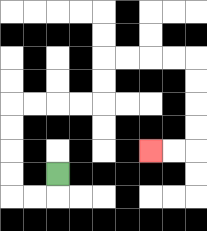{'start': '[2, 7]', 'end': '[6, 6]', 'path_directions': 'D,L,L,U,U,U,U,R,R,R,R,U,U,R,R,R,R,D,D,D,D,L,L', 'path_coordinates': '[[2, 7], [2, 8], [1, 8], [0, 8], [0, 7], [0, 6], [0, 5], [0, 4], [1, 4], [2, 4], [3, 4], [4, 4], [4, 3], [4, 2], [5, 2], [6, 2], [7, 2], [8, 2], [8, 3], [8, 4], [8, 5], [8, 6], [7, 6], [6, 6]]'}